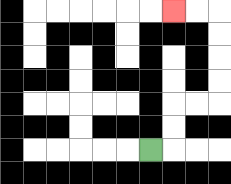{'start': '[6, 6]', 'end': '[7, 0]', 'path_directions': 'R,U,U,R,R,U,U,U,U,L,L', 'path_coordinates': '[[6, 6], [7, 6], [7, 5], [7, 4], [8, 4], [9, 4], [9, 3], [9, 2], [9, 1], [9, 0], [8, 0], [7, 0]]'}